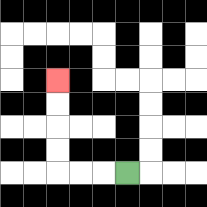{'start': '[5, 7]', 'end': '[2, 3]', 'path_directions': 'L,L,L,U,U,U,U', 'path_coordinates': '[[5, 7], [4, 7], [3, 7], [2, 7], [2, 6], [2, 5], [2, 4], [2, 3]]'}